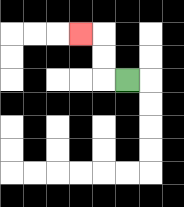{'start': '[5, 3]', 'end': '[3, 1]', 'path_directions': 'L,U,U,L', 'path_coordinates': '[[5, 3], [4, 3], [4, 2], [4, 1], [3, 1]]'}